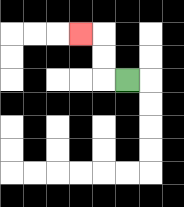{'start': '[5, 3]', 'end': '[3, 1]', 'path_directions': 'L,U,U,L', 'path_coordinates': '[[5, 3], [4, 3], [4, 2], [4, 1], [3, 1]]'}